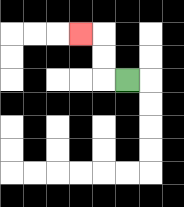{'start': '[5, 3]', 'end': '[3, 1]', 'path_directions': 'L,U,U,L', 'path_coordinates': '[[5, 3], [4, 3], [4, 2], [4, 1], [3, 1]]'}